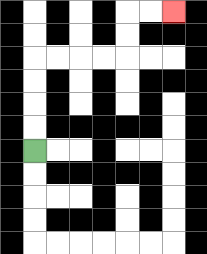{'start': '[1, 6]', 'end': '[7, 0]', 'path_directions': 'U,U,U,U,R,R,R,R,U,U,R,R', 'path_coordinates': '[[1, 6], [1, 5], [1, 4], [1, 3], [1, 2], [2, 2], [3, 2], [4, 2], [5, 2], [5, 1], [5, 0], [6, 0], [7, 0]]'}